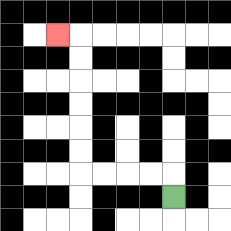{'start': '[7, 8]', 'end': '[2, 1]', 'path_directions': 'U,L,L,L,L,U,U,U,U,U,U,L', 'path_coordinates': '[[7, 8], [7, 7], [6, 7], [5, 7], [4, 7], [3, 7], [3, 6], [3, 5], [3, 4], [3, 3], [3, 2], [3, 1], [2, 1]]'}